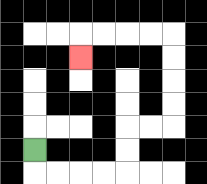{'start': '[1, 6]', 'end': '[3, 2]', 'path_directions': 'D,R,R,R,R,U,U,R,R,U,U,U,U,L,L,L,L,D', 'path_coordinates': '[[1, 6], [1, 7], [2, 7], [3, 7], [4, 7], [5, 7], [5, 6], [5, 5], [6, 5], [7, 5], [7, 4], [7, 3], [7, 2], [7, 1], [6, 1], [5, 1], [4, 1], [3, 1], [3, 2]]'}